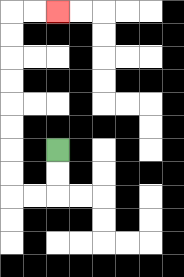{'start': '[2, 6]', 'end': '[2, 0]', 'path_directions': 'D,D,L,L,U,U,U,U,U,U,U,U,R,R', 'path_coordinates': '[[2, 6], [2, 7], [2, 8], [1, 8], [0, 8], [0, 7], [0, 6], [0, 5], [0, 4], [0, 3], [0, 2], [0, 1], [0, 0], [1, 0], [2, 0]]'}